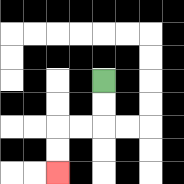{'start': '[4, 3]', 'end': '[2, 7]', 'path_directions': 'D,D,L,L,D,D', 'path_coordinates': '[[4, 3], [4, 4], [4, 5], [3, 5], [2, 5], [2, 6], [2, 7]]'}